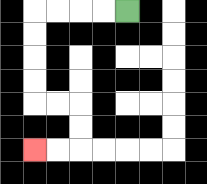{'start': '[5, 0]', 'end': '[1, 6]', 'path_directions': 'L,L,L,L,D,D,D,D,R,R,D,D,L,L', 'path_coordinates': '[[5, 0], [4, 0], [3, 0], [2, 0], [1, 0], [1, 1], [1, 2], [1, 3], [1, 4], [2, 4], [3, 4], [3, 5], [3, 6], [2, 6], [1, 6]]'}